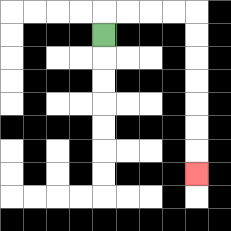{'start': '[4, 1]', 'end': '[8, 7]', 'path_directions': 'U,R,R,R,R,D,D,D,D,D,D,D', 'path_coordinates': '[[4, 1], [4, 0], [5, 0], [6, 0], [7, 0], [8, 0], [8, 1], [8, 2], [8, 3], [8, 4], [8, 5], [8, 6], [8, 7]]'}